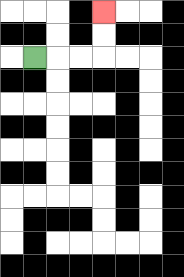{'start': '[1, 2]', 'end': '[4, 0]', 'path_directions': 'R,R,R,U,U', 'path_coordinates': '[[1, 2], [2, 2], [3, 2], [4, 2], [4, 1], [4, 0]]'}